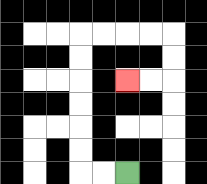{'start': '[5, 7]', 'end': '[5, 3]', 'path_directions': 'L,L,U,U,U,U,U,U,R,R,R,R,D,D,L,L', 'path_coordinates': '[[5, 7], [4, 7], [3, 7], [3, 6], [3, 5], [3, 4], [3, 3], [3, 2], [3, 1], [4, 1], [5, 1], [6, 1], [7, 1], [7, 2], [7, 3], [6, 3], [5, 3]]'}